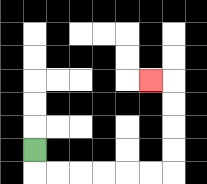{'start': '[1, 6]', 'end': '[6, 3]', 'path_directions': 'D,R,R,R,R,R,R,U,U,U,U,L', 'path_coordinates': '[[1, 6], [1, 7], [2, 7], [3, 7], [4, 7], [5, 7], [6, 7], [7, 7], [7, 6], [7, 5], [7, 4], [7, 3], [6, 3]]'}